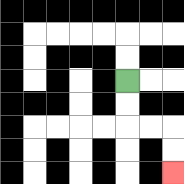{'start': '[5, 3]', 'end': '[7, 7]', 'path_directions': 'D,D,R,R,D,D', 'path_coordinates': '[[5, 3], [5, 4], [5, 5], [6, 5], [7, 5], [7, 6], [7, 7]]'}